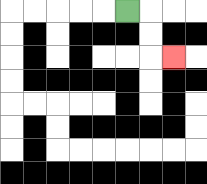{'start': '[5, 0]', 'end': '[7, 2]', 'path_directions': 'R,D,D,R', 'path_coordinates': '[[5, 0], [6, 0], [6, 1], [6, 2], [7, 2]]'}